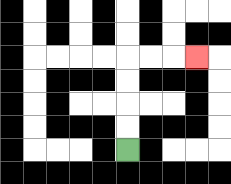{'start': '[5, 6]', 'end': '[8, 2]', 'path_directions': 'U,U,U,U,R,R,R', 'path_coordinates': '[[5, 6], [5, 5], [5, 4], [5, 3], [5, 2], [6, 2], [7, 2], [8, 2]]'}